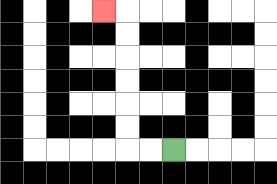{'start': '[7, 6]', 'end': '[4, 0]', 'path_directions': 'L,L,U,U,U,U,U,U,L', 'path_coordinates': '[[7, 6], [6, 6], [5, 6], [5, 5], [5, 4], [5, 3], [5, 2], [5, 1], [5, 0], [4, 0]]'}